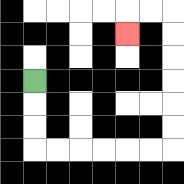{'start': '[1, 3]', 'end': '[5, 1]', 'path_directions': 'D,D,D,R,R,R,R,R,R,U,U,U,U,U,U,L,L,D', 'path_coordinates': '[[1, 3], [1, 4], [1, 5], [1, 6], [2, 6], [3, 6], [4, 6], [5, 6], [6, 6], [7, 6], [7, 5], [7, 4], [7, 3], [7, 2], [7, 1], [7, 0], [6, 0], [5, 0], [5, 1]]'}